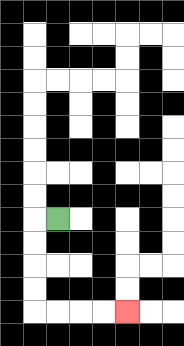{'start': '[2, 9]', 'end': '[5, 13]', 'path_directions': 'L,D,D,D,D,R,R,R,R', 'path_coordinates': '[[2, 9], [1, 9], [1, 10], [1, 11], [1, 12], [1, 13], [2, 13], [3, 13], [4, 13], [5, 13]]'}